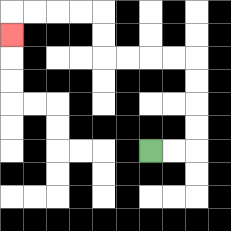{'start': '[6, 6]', 'end': '[0, 1]', 'path_directions': 'R,R,U,U,U,U,L,L,L,L,U,U,L,L,L,L,D', 'path_coordinates': '[[6, 6], [7, 6], [8, 6], [8, 5], [8, 4], [8, 3], [8, 2], [7, 2], [6, 2], [5, 2], [4, 2], [4, 1], [4, 0], [3, 0], [2, 0], [1, 0], [0, 0], [0, 1]]'}